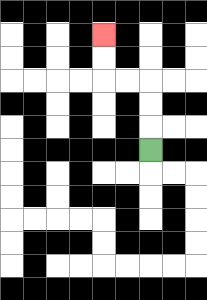{'start': '[6, 6]', 'end': '[4, 1]', 'path_directions': 'U,U,U,L,L,U,U', 'path_coordinates': '[[6, 6], [6, 5], [6, 4], [6, 3], [5, 3], [4, 3], [4, 2], [4, 1]]'}